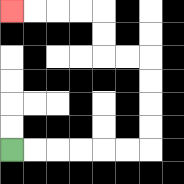{'start': '[0, 6]', 'end': '[0, 0]', 'path_directions': 'R,R,R,R,R,R,U,U,U,U,L,L,U,U,L,L,L,L', 'path_coordinates': '[[0, 6], [1, 6], [2, 6], [3, 6], [4, 6], [5, 6], [6, 6], [6, 5], [6, 4], [6, 3], [6, 2], [5, 2], [4, 2], [4, 1], [4, 0], [3, 0], [2, 0], [1, 0], [0, 0]]'}